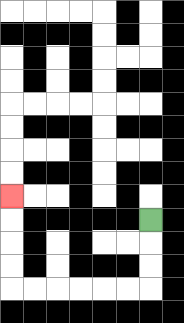{'start': '[6, 9]', 'end': '[0, 8]', 'path_directions': 'D,D,D,L,L,L,L,L,L,U,U,U,U', 'path_coordinates': '[[6, 9], [6, 10], [6, 11], [6, 12], [5, 12], [4, 12], [3, 12], [2, 12], [1, 12], [0, 12], [0, 11], [0, 10], [0, 9], [0, 8]]'}